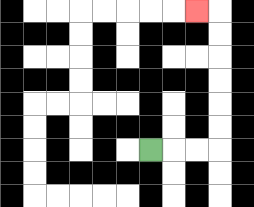{'start': '[6, 6]', 'end': '[8, 0]', 'path_directions': 'R,R,R,U,U,U,U,U,U,L', 'path_coordinates': '[[6, 6], [7, 6], [8, 6], [9, 6], [9, 5], [9, 4], [9, 3], [9, 2], [9, 1], [9, 0], [8, 0]]'}